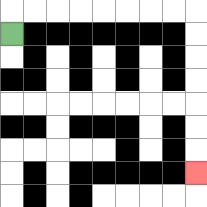{'start': '[0, 1]', 'end': '[8, 7]', 'path_directions': 'U,R,R,R,R,R,R,R,R,D,D,D,D,D,D,D', 'path_coordinates': '[[0, 1], [0, 0], [1, 0], [2, 0], [3, 0], [4, 0], [5, 0], [6, 0], [7, 0], [8, 0], [8, 1], [8, 2], [8, 3], [8, 4], [8, 5], [8, 6], [8, 7]]'}